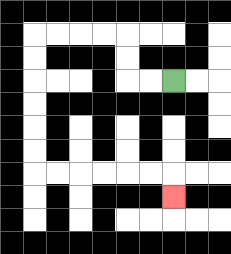{'start': '[7, 3]', 'end': '[7, 8]', 'path_directions': 'L,L,U,U,L,L,L,L,D,D,D,D,D,D,R,R,R,R,R,R,D', 'path_coordinates': '[[7, 3], [6, 3], [5, 3], [5, 2], [5, 1], [4, 1], [3, 1], [2, 1], [1, 1], [1, 2], [1, 3], [1, 4], [1, 5], [1, 6], [1, 7], [2, 7], [3, 7], [4, 7], [5, 7], [6, 7], [7, 7], [7, 8]]'}